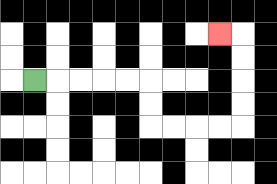{'start': '[1, 3]', 'end': '[9, 1]', 'path_directions': 'R,R,R,R,R,D,D,R,R,R,R,U,U,U,U,L', 'path_coordinates': '[[1, 3], [2, 3], [3, 3], [4, 3], [5, 3], [6, 3], [6, 4], [6, 5], [7, 5], [8, 5], [9, 5], [10, 5], [10, 4], [10, 3], [10, 2], [10, 1], [9, 1]]'}